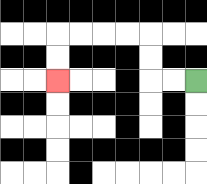{'start': '[8, 3]', 'end': '[2, 3]', 'path_directions': 'L,L,U,U,L,L,L,L,D,D', 'path_coordinates': '[[8, 3], [7, 3], [6, 3], [6, 2], [6, 1], [5, 1], [4, 1], [3, 1], [2, 1], [2, 2], [2, 3]]'}